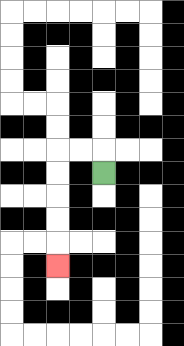{'start': '[4, 7]', 'end': '[2, 11]', 'path_directions': 'U,L,L,D,D,D,D,D', 'path_coordinates': '[[4, 7], [4, 6], [3, 6], [2, 6], [2, 7], [2, 8], [2, 9], [2, 10], [2, 11]]'}